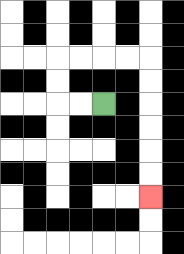{'start': '[4, 4]', 'end': '[6, 8]', 'path_directions': 'L,L,U,U,R,R,R,R,D,D,D,D,D,D', 'path_coordinates': '[[4, 4], [3, 4], [2, 4], [2, 3], [2, 2], [3, 2], [4, 2], [5, 2], [6, 2], [6, 3], [6, 4], [6, 5], [6, 6], [6, 7], [6, 8]]'}